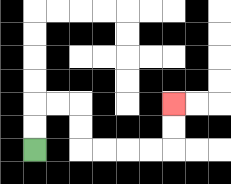{'start': '[1, 6]', 'end': '[7, 4]', 'path_directions': 'U,U,R,R,D,D,R,R,R,R,U,U', 'path_coordinates': '[[1, 6], [1, 5], [1, 4], [2, 4], [3, 4], [3, 5], [3, 6], [4, 6], [5, 6], [6, 6], [7, 6], [7, 5], [7, 4]]'}